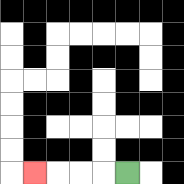{'start': '[5, 7]', 'end': '[1, 7]', 'path_directions': 'L,L,L,L', 'path_coordinates': '[[5, 7], [4, 7], [3, 7], [2, 7], [1, 7]]'}